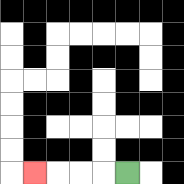{'start': '[5, 7]', 'end': '[1, 7]', 'path_directions': 'L,L,L,L', 'path_coordinates': '[[5, 7], [4, 7], [3, 7], [2, 7], [1, 7]]'}